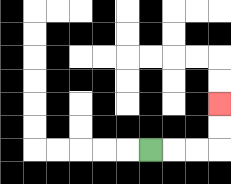{'start': '[6, 6]', 'end': '[9, 4]', 'path_directions': 'R,R,R,U,U', 'path_coordinates': '[[6, 6], [7, 6], [8, 6], [9, 6], [9, 5], [9, 4]]'}